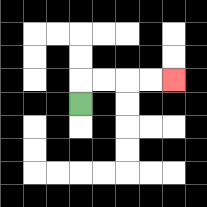{'start': '[3, 4]', 'end': '[7, 3]', 'path_directions': 'U,R,R,R,R', 'path_coordinates': '[[3, 4], [3, 3], [4, 3], [5, 3], [6, 3], [7, 3]]'}